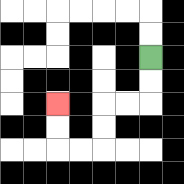{'start': '[6, 2]', 'end': '[2, 4]', 'path_directions': 'D,D,L,L,D,D,L,L,U,U', 'path_coordinates': '[[6, 2], [6, 3], [6, 4], [5, 4], [4, 4], [4, 5], [4, 6], [3, 6], [2, 6], [2, 5], [2, 4]]'}